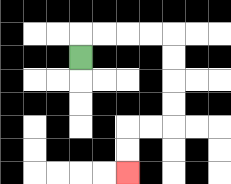{'start': '[3, 2]', 'end': '[5, 7]', 'path_directions': 'U,R,R,R,R,D,D,D,D,L,L,D,D', 'path_coordinates': '[[3, 2], [3, 1], [4, 1], [5, 1], [6, 1], [7, 1], [7, 2], [7, 3], [7, 4], [7, 5], [6, 5], [5, 5], [5, 6], [5, 7]]'}